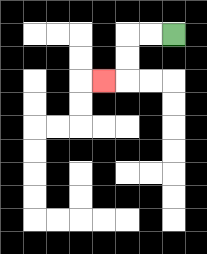{'start': '[7, 1]', 'end': '[4, 3]', 'path_directions': 'L,L,D,D,L', 'path_coordinates': '[[7, 1], [6, 1], [5, 1], [5, 2], [5, 3], [4, 3]]'}